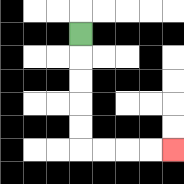{'start': '[3, 1]', 'end': '[7, 6]', 'path_directions': 'D,D,D,D,D,R,R,R,R', 'path_coordinates': '[[3, 1], [3, 2], [3, 3], [3, 4], [3, 5], [3, 6], [4, 6], [5, 6], [6, 6], [7, 6]]'}